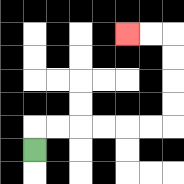{'start': '[1, 6]', 'end': '[5, 1]', 'path_directions': 'U,R,R,R,R,R,R,U,U,U,U,L,L', 'path_coordinates': '[[1, 6], [1, 5], [2, 5], [3, 5], [4, 5], [5, 5], [6, 5], [7, 5], [7, 4], [7, 3], [7, 2], [7, 1], [6, 1], [5, 1]]'}